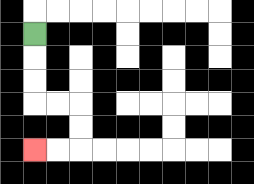{'start': '[1, 1]', 'end': '[1, 6]', 'path_directions': 'D,D,D,R,R,D,D,L,L', 'path_coordinates': '[[1, 1], [1, 2], [1, 3], [1, 4], [2, 4], [3, 4], [3, 5], [3, 6], [2, 6], [1, 6]]'}